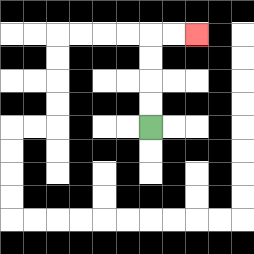{'start': '[6, 5]', 'end': '[8, 1]', 'path_directions': 'U,U,U,U,R,R', 'path_coordinates': '[[6, 5], [6, 4], [6, 3], [6, 2], [6, 1], [7, 1], [8, 1]]'}